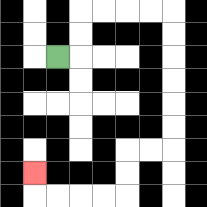{'start': '[2, 2]', 'end': '[1, 7]', 'path_directions': 'R,U,U,R,R,R,R,D,D,D,D,D,D,L,L,D,D,L,L,L,L,U', 'path_coordinates': '[[2, 2], [3, 2], [3, 1], [3, 0], [4, 0], [5, 0], [6, 0], [7, 0], [7, 1], [7, 2], [7, 3], [7, 4], [7, 5], [7, 6], [6, 6], [5, 6], [5, 7], [5, 8], [4, 8], [3, 8], [2, 8], [1, 8], [1, 7]]'}